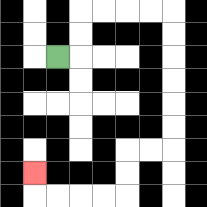{'start': '[2, 2]', 'end': '[1, 7]', 'path_directions': 'R,U,U,R,R,R,R,D,D,D,D,D,D,L,L,D,D,L,L,L,L,U', 'path_coordinates': '[[2, 2], [3, 2], [3, 1], [3, 0], [4, 0], [5, 0], [6, 0], [7, 0], [7, 1], [7, 2], [7, 3], [7, 4], [7, 5], [7, 6], [6, 6], [5, 6], [5, 7], [5, 8], [4, 8], [3, 8], [2, 8], [1, 8], [1, 7]]'}